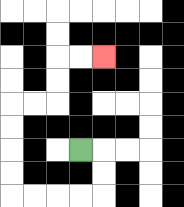{'start': '[3, 6]', 'end': '[4, 2]', 'path_directions': 'R,D,D,L,L,L,L,U,U,U,U,R,R,U,U,R,R', 'path_coordinates': '[[3, 6], [4, 6], [4, 7], [4, 8], [3, 8], [2, 8], [1, 8], [0, 8], [0, 7], [0, 6], [0, 5], [0, 4], [1, 4], [2, 4], [2, 3], [2, 2], [3, 2], [4, 2]]'}